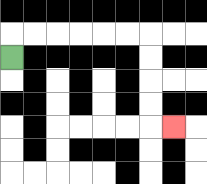{'start': '[0, 2]', 'end': '[7, 5]', 'path_directions': 'U,R,R,R,R,R,R,D,D,D,D,R', 'path_coordinates': '[[0, 2], [0, 1], [1, 1], [2, 1], [3, 1], [4, 1], [5, 1], [6, 1], [6, 2], [6, 3], [6, 4], [6, 5], [7, 5]]'}